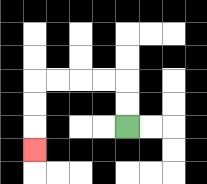{'start': '[5, 5]', 'end': '[1, 6]', 'path_directions': 'U,U,L,L,L,L,D,D,D', 'path_coordinates': '[[5, 5], [5, 4], [5, 3], [4, 3], [3, 3], [2, 3], [1, 3], [1, 4], [1, 5], [1, 6]]'}